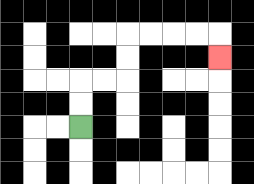{'start': '[3, 5]', 'end': '[9, 2]', 'path_directions': 'U,U,R,R,U,U,R,R,R,R,D', 'path_coordinates': '[[3, 5], [3, 4], [3, 3], [4, 3], [5, 3], [5, 2], [5, 1], [6, 1], [7, 1], [8, 1], [9, 1], [9, 2]]'}